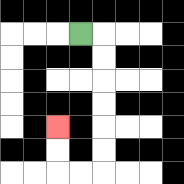{'start': '[3, 1]', 'end': '[2, 5]', 'path_directions': 'R,D,D,D,D,D,D,L,L,U,U', 'path_coordinates': '[[3, 1], [4, 1], [4, 2], [4, 3], [4, 4], [4, 5], [4, 6], [4, 7], [3, 7], [2, 7], [2, 6], [2, 5]]'}